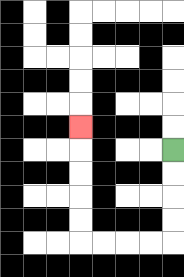{'start': '[7, 6]', 'end': '[3, 5]', 'path_directions': 'D,D,D,D,L,L,L,L,U,U,U,U,U', 'path_coordinates': '[[7, 6], [7, 7], [7, 8], [7, 9], [7, 10], [6, 10], [5, 10], [4, 10], [3, 10], [3, 9], [3, 8], [3, 7], [3, 6], [3, 5]]'}